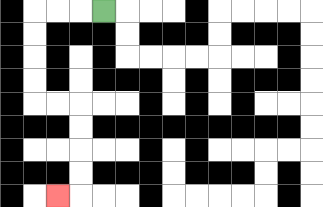{'start': '[4, 0]', 'end': '[2, 8]', 'path_directions': 'L,L,L,D,D,D,D,R,R,D,D,D,D,L', 'path_coordinates': '[[4, 0], [3, 0], [2, 0], [1, 0], [1, 1], [1, 2], [1, 3], [1, 4], [2, 4], [3, 4], [3, 5], [3, 6], [3, 7], [3, 8], [2, 8]]'}